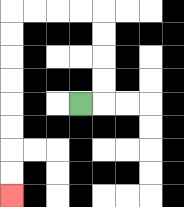{'start': '[3, 4]', 'end': '[0, 8]', 'path_directions': 'R,U,U,U,U,L,L,L,L,D,D,D,D,D,D,D,D', 'path_coordinates': '[[3, 4], [4, 4], [4, 3], [4, 2], [4, 1], [4, 0], [3, 0], [2, 0], [1, 0], [0, 0], [0, 1], [0, 2], [0, 3], [0, 4], [0, 5], [0, 6], [0, 7], [0, 8]]'}